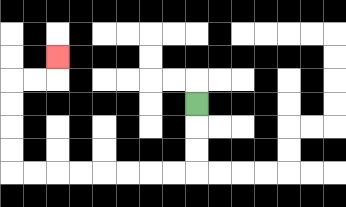{'start': '[8, 4]', 'end': '[2, 2]', 'path_directions': 'D,D,D,L,L,L,L,L,L,L,L,U,U,U,U,R,R,U', 'path_coordinates': '[[8, 4], [8, 5], [8, 6], [8, 7], [7, 7], [6, 7], [5, 7], [4, 7], [3, 7], [2, 7], [1, 7], [0, 7], [0, 6], [0, 5], [0, 4], [0, 3], [1, 3], [2, 3], [2, 2]]'}